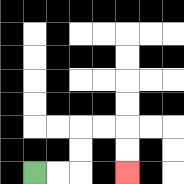{'start': '[1, 7]', 'end': '[5, 7]', 'path_directions': 'R,R,U,U,R,R,D,D', 'path_coordinates': '[[1, 7], [2, 7], [3, 7], [3, 6], [3, 5], [4, 5], [5, 5], [5, 6], [5, 7]]'}